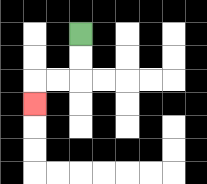{'start': '[3, 1]', 'end': '[1, 4]', 'path_directions': 'D,D,L,L,D', 'path_coordinates': '[[3, 1], [3, 2], [3, 3], [2, 3], [1, 3], [1, 4]]'}